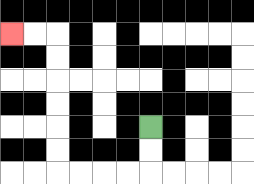{'start': '[6, 5]', 'end': '[0, 1]', 'path_directions': 'D,D,L,L,L,L,U,U,U,U,U,U,L,L', 'path_coordinates': '[[6, 5], [6, 6], [6, 7], [5, 7], [4, 7], [3, 7], [2, 7], [2, 6], [2, 5], [2, 4], [2, 3], [2, 2], [2, 1], [1, 1], [0, 1]]'}